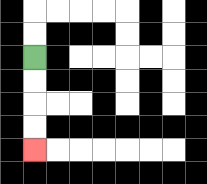{'start': '[1, 2]', 'end': '[1, 6]', 'path_directions': 'D,D,D,D', 'path_coordinates': '[[1, 2], [1, 3], [1, 4], [1, 5], [1, 6]]'}